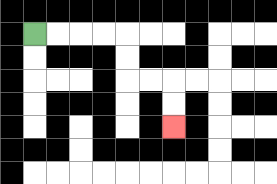{'start': '[1, 1]', 'end': '[7, 5]', 'path_directions': 'R,R,R,R,D,D,R,R,D,D', 'path_coordinates': '[[1, 1], [2, 1], [3, 1], [4, 1], [5, 1], [5, 2], [5, 3], [6, 3], [7, 3], [7, 4], [7, 5]]'}